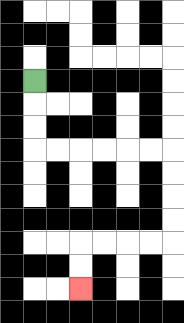{'start': '[1, 3]', 'end': '[3, 12]', 'path_directions': 'D,D,D,R,R,R,R,R,R,D,D,D,D,L,L,L,L,D,D', 'path_coordinates': '[[1, 3], [1, 4], [1, 5], [1, 6], [2, 6], [3, 6], [4, 6], [5, 6], [6, 6], [7, 6], [7, 7], [7, 8], [7, 9], [7, 10], [6, 10], [5, 10], [4, 10], [3, 10], [3, 11], [3, 12]]'}